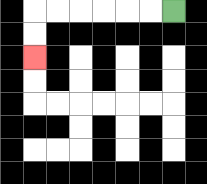{'start': '[7, 0]', 'end': '[1, 2]', 'path_directions': 'L,L,L,L,L,L,D,D', 'path_coordinates': '[[7, 0], [6, 0], [5, 0], [4, 0], [3, 0], [2, 0], [1, 0], [1, 1], [1, 2]]'}